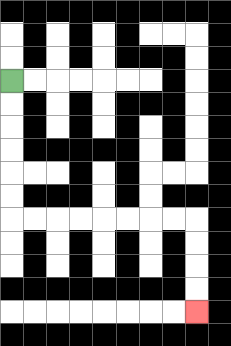{'start': '[0, 3]', 'end': '[8, 13]', 'path_directions': 'D,D,D,D,D,D,R,R,R,R,R,R,R,R,D,D,D,D', 'path_coordinates': '[[0, 3], [0, 4], [0, 5], [0, 6], [0, 7], [0, 8], [0, 9], [1, 9], [2, 9], [3, 9], [4, 9], [5, 9], [6, 9], [7, 9], [8, 9], [8, 10], [8, 11], [8, 12], [8, 13]]'}